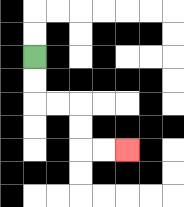{'start': '[1, 2]', 'end': '[5, 6]', 'path_directions': 'D,D,R,R,D,D,R,R', 'path_coordinates': '[[1, 2], [1, 3], [1, 4], [2, 4], [3, 4], [3, 5], [3, 6], [4, 6], [5, 6]]'}